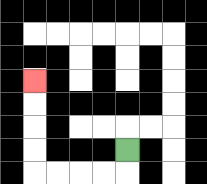{'start': '[5, 6]', 'end': '[1, 3]', 'path_directions': 'D,L,L,L,L,U,U,U,U', 'path_coordinates': '[[5, 6], [5, 7], [4, 7], [3, 7], [2, 7], [1, 7], [1, 6], [1, 5], [1, 4], [1, 3]]'}